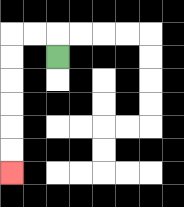{'start': '[2, 2]', 'end': '[0, 7]', 'path_directions': 'U,L,L,D,D,D,D,D,D', 'path_coordinates': '[[2, 2], [2, 1], [1, 1], [0, 1], [0, 2], [0, 3], [0, 4], [0, 5], [0, 6], [0, 7]]'}